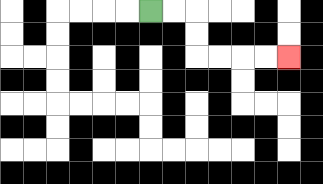{'start': '[6, 0]', 'end': '[12, 2]', 'path_directions': 'R,R,D,D,R,R,R,R', 'path_coordinates': '[[6, 0], [7, 0], [8, 0], [8, 1], [8, 2], [9, 2], [10, 2], [11, 2], [12, 2]]'}